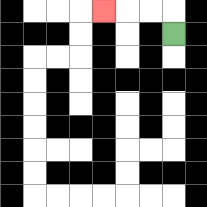{'start': '[7, 1]', 'end': '[4, 0]', 'path_directions': 'U,L,L,L', 'path_coordinates': '[[7, 1], [7, 0], [6, 0], [5, 0], [4, 0]]'}